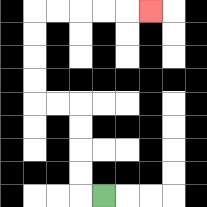{'start': '[4, 8]', 'end': '[6, 0]', 'path_directions': 'L,U,U,U,U,L,L,U,U,U,U,R,R,R,R,R', 'path_coordinates': '[[4, 8], [3, 8], [3, 7], [3, 6], [3, 5], [3, 4], [2, 4], [1, 4], [1, 3], [1, 2], [1, 1], [1, 0], [2, 0], [3, 0], [4, 0], [5, 0], [6, 0]]'}